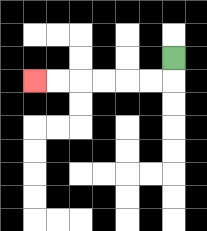{'start': '[7, 2]', 'end': '[1, 3]', 'path_directions': 'D,L,L,L,L,L,L', 'path_coordinates': '[[7, 2], [7, 3], [6, 3], [5, 3], [4, 3], [3, 3], [2, 3], [1, 3]]'}